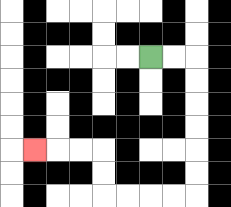{'start': '[6, 2]', 'end': '[1, 6]', 'path_directions': 'R,R,D,D,D,D,D,D,L,L,L,L,U,U,L,L,L', 'path_coordinates': '[[6, 2], [7, 2], [8, 2], [8, 3], [8, 4], [8, 5], [8, 6], [8, 7], [8, 8], [7, 8], [6, 8], [5, 8], [4, 8], [4, 7], [4, 6], [3, 6], [2, 6], [1, 6]]'}